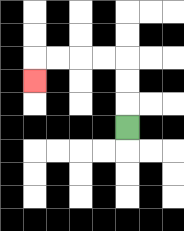{'start': '[5, 5]', 'end': '[1, 3]', 'path_directions': 'U,U,U,L,L,L,L,D', 'path_coordinates': '[[5, 5], [5, 4], [5, 3], [5, 2], [4, 2], [3, 2], [2, 2], [1, 2], [1, 3]]'}